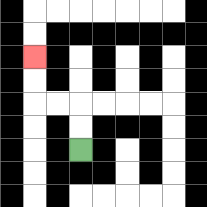{'start': '[3, 6]', 'end': '[1, 2]', 'path_directions': 'U,U,L,L,U,U', 'path_coordinates': '[[3, 6], [3, 5], [3, 4], [2, 4], [1, 4], [1, 3], [1, 2]]'}